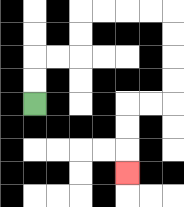{'start': '[1, 4]', 'end': '[5, 7]', 'path_directions': 'U,U,R,R,U,U,R,R,R,R,D,D,D,D,L,L,D,D,D', 'path_coordinates': '[[1, 4], [1, 3], [1, 2], [2, 2], [3, 2], [3, 1], [3, 0], [4, 0], [5, 0], [6, 0], [7, 0], [7, 1], [7, 2], [7, 3], [7, 4], [6, 4], [5, 4], [5, 5], [5, 6], [5, 7]]'}